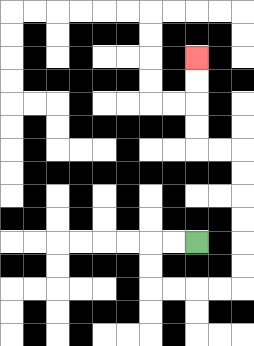{'start': '[8, 10]', 'end': '[8, 2]', 'path_directions': 'L,L,D,D,R,R,R,R,U,U,U,U,U,U,L,L,U,U,U,U', 'path_coordinates': '[[8, 10], [7, 10], [6, 10], [6, 11], [6, 12], [7, 12], [8, 12], [9, 12], [10, 12], [10, 11], [10, 10], [10, 9], [10, 8], [10, 7], [10, 6], [9, 6], [8, 6], [8, 5], [8, 4], [8, 3], [8, 2]]'}